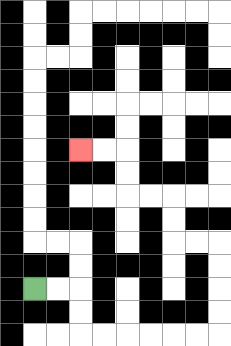{'start': '[1, 12]', 'end': '[3, 6]', 'path_directions': 'R,R,D,D,R,R,R,R,R,R,U,U,U,U,L,L,U,U,L,L,U,U,L,L', 'path_coordinates': '[[1, 12], [2, 12], [3, 12], [3, 13], [3, 14], [4, 14], [5, 14], [6, 14], [7, 14], [8, 14], [9, 14], [9, 13], [9, 12], [9, 11], [9, 10], [8, 10], [7, 10], [7, 9], [7, 8], [6, 8], [5, 8], [5, 7], [5, 6], [4, 6], [3, 6]]'}